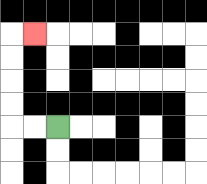{'start': '[2, 5]', 'end': '[1, 1]', 'path_directions': 'L,L,U,U,U,U,R', 'path_coordinates': '[[2, 5], [1, 5], [0, 5], [0, 4], [0, 3], [0, 2], [0, 1], [1, 1]]'}